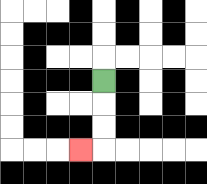{'start': '[4, 3]', 'end': '[3, 6]', 'path_directions': 'D,D,D,L', 'path_coordinates': '[[4, 3], [4, 4], [4, 5], [4, 6], [3, 6]]'}